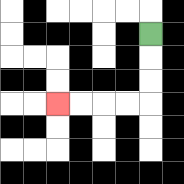{'start': '[6, 1]', 'end': '[2, 4]', 'path_directions': 'D,D,D,L,L,L,L', 'path_coordinates': '[[6, 1], [6, 2], [6, 3], [6, 4], [5, 4], [4, 4], [3, 4], [2, 4]]'}